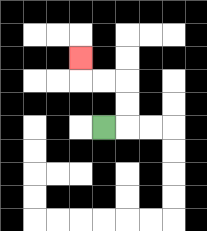{'start': '[4, 5]', 'end': '[3, 2]', 'path_directions': 'R,U,U,L,L,U', 'path_coordinates': '[[4, 5], [5, 5], [5, 4], [5, 3], [4, 3], [3, 3], [3, 2]]'}